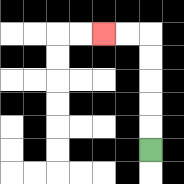{'start': '[6, 6]', 'end': '[4, 1]', 'path_directions': 'U,U,U,U,U,L,L', 'path_coordinates': '[[6, 6], [6, 5], [6, 4], [6, 3], [6, 2], [6, 1], [5, 1], [4, 1]]'}